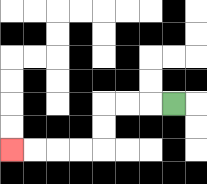{'start': '[7, 4]', 'end': '[0, 6]', 'path_directions': 'L,L,L,D,D,L,L,L,L', 'path_coordinates': '[[7, 4], [6, 4], [5, 4], [4, 4], [4, 5], [4, 6], [3, 6], [2, 6], [1, 6], [0, 6]]'}